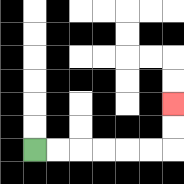{'start': '[1, 6]', 'end': '[7, 4]', 'path_directions': 'R,R,R,R,R,R,U,U', 'path_coordinates': '[[1, 6], [2, 6], [3, 6], [4, 6], [5, 6], [6, 6], [7, 6], [7, 5], [7, 4]]'}